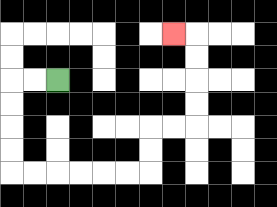{'start': '[2, 3]', 'end': '[7, 1]', 'path_directions': 'L,L,D,D,D,D,R,R,R,R,R,R,U,U,R,R,U,U,U,U,L', 'path_coordinates': '[[2, 3], [1, 3], [0, 3], [0, 4], [0, 5], [0, 6], [0, 7], [1, 7], [2, 7], [3, 7], [4, 7], [5, 7], [6, 7], [6, 6], [6, 5], [7, 5], [8, 5], [8, 4], [8, 3], [8, 2], [8, 1], [7, 1]]'}